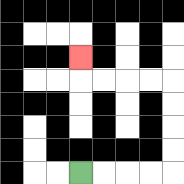{'start': '[3, 7]', 'end': '[3, 2]', 'path_directions': 'R,R,R,R,U,U,U,U,L,L,L,L,U', 'path_coordinates': '[[3, 7], [4, 7], [5, 7], [6, 7], [7, 7], [7, 6], [7, 5], [7, 4], [7, 3], [6, 3], [5, 3], [4, 3], [3, 3], [3, 2]]'}